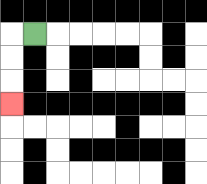{'start': '[1, 1]', 'end': '[0, 4]', 'path_directions': 'L,D,D,D', 'path_coordinates': '[[1, 1], [0, 1], [0, 2], [0, 3], [0, 4]]'}